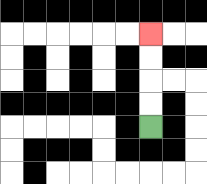{'start': '[6, 5]', 'end': '[6, 1]', 'path_directions': 'U,U,U,U', 'path_coordinates': '[[6, 5], [6, 4], [6, 3], [6, 2], [6, 1]]'}